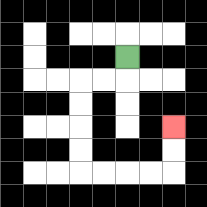{'start': '[5, 2]', 'end': '[7, 5]', 'path_directions': 'D,L,L,D,D,D,D,R,R,R,R,U,U', 'path_coordinates': '[[5, 2], [5, 3], [4, 3], [3, 3], [3, 4], [3, 5], [3, 6], [3, 7], [4, 7], [5, 7], [6, 7], [7, 7], [7, 6], [7, 5]]'}